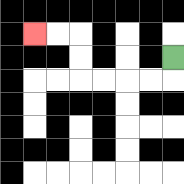{'start': '[7, 2]', 'end': '[1, 1]', 'path_directions': 'D,L,L,L,L,U,U,L,L', 'path_coordinates': '[[7, 2], [7, 3], [6, 3], [5, 3], [4, 3], [3, 3], [3, 2], [3, 1], [2, 1], [1, 1]]'}